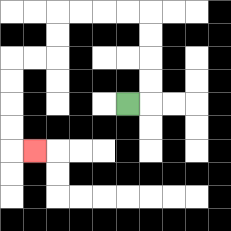{'start': '[5, 4]', 'end': '[1, 6]', 'path_directions': 'R,U,U,U,U,L,L,L,L,D,D,L,L,D,D,D,D,R', 'path_coordinates': '[[5, 4], [6, 4], [6, 3], [6, 2], [6, 1], [6, 0], [5, 0], [4, 0], [3, 0], [2, 0], [2, 1], [2, 2], [1, 2], [0, 2], [0, 3], [0, 4], [0, 5], [0, 6], [1, 6]]'}